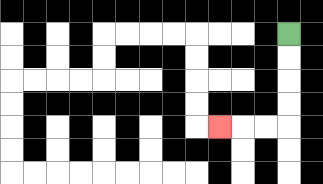{'start': '[12, 1]', 'end': '[9, 5]', 'path_directions': 'D,D,D,D,L,L,L', 'path_coordinates': '[[12, 1], [12, 2], [12, 3], [12, 4], [12, 5], [11, 5], [10, 5], [9, 5]]'}